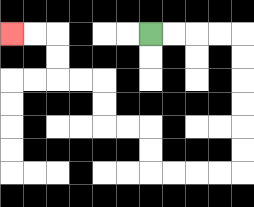{'start': '[6, 1]', 'end': '[0, 1]', 'path_directions': 'R,R,R,R,D,D,D,D,D,D,L,L,L,L,U,U,L,L,U,U,L,L,U,U,L,L', 'path_coordinates': '[[6, 1], [7, 1], [8, 1], [9, 1], [10, 1], [10, 2], [10, 3], [10, 4], [10, 5], [10, 6], [10, 7], [9, 7], [8, 7], [7, 7], [6, 7], [6, 6], [6, 5], [5, 5], [4, 5], [4, 4], [4, 3], [3, 3], [2, 3], [2, 2], [2, 1], [1, 1], [0, 1]]'}